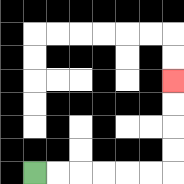{'start': '[1, 7]', 'end': '[7, 3]', 'path_directions': 'R,R,R,R,R,R,U,U,U,U', 'path_coordinates': '[[1, 7], [2, 7], [3, 7], [4, 7], [5, 7], [6, 7], [7, 7], [7, 6], [7, 5], [7, 4], [7, 3]]'}